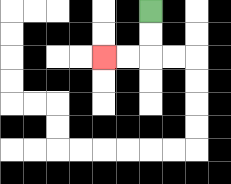{'start': '[6, 0]', 'end': '[4, 2]', 'path_directions': 'D,D,L,L', 'path_coordinates': '[[6, 0], [6, 1], [6, 2], [5, 2], [4, 2]]'}